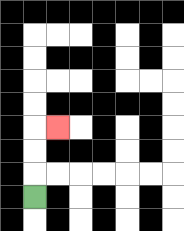{'start': '[1, 8]', 'end': '[2, 5]', 'path_directions': 'U,U,U,R', 'path_coordinates': '[[1, 8], [1, 7], [1, 6], [1, 5], [2, 5]]'}